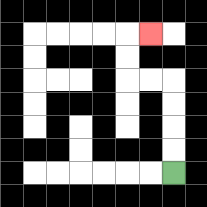{'start': '[7, 7]', 'end': '[6, 1]', 'path_directions': 'U,U,U,U,L,L,U,U,R', 'path_coordinates': '[[7, 7], [7, 6], [7, 5], [7, 4], [7, 3], [6, 3], [5, 3], [5, 2], [5, 1], [6, 1]]'}